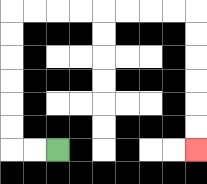{'start': '[2, 6]', 'end': '[8, 6]', 'path_directions': 'L,L,U,U,U,U,U,U,R,R,R,R,R,R,R,R,D,D,D,D,D,D', 'path_coordinates': '[[2, 6], [1, 6], [0, 6], [0, 5], [0, 4], [0, 3], [0, 2], [0, 1], [0, 0], [1, 0], [2, 0], [3, 0], [4, 0], [5, 0], [6, 0], [7, 0], [8, 0], [8, 1], [8, 2], [8, 3], [8, 4], [8, 5], [8, 6]]'}